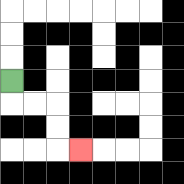{'start': '[0, 3]', 'end': '[3, 6]', 'path_directions': 'D,R,R,D,D,R', 'path_coordinates': '[[0, 3], [0, 4], [1, 4], [2, 4], [2, 5], [2, 6], [3, 6]]'}